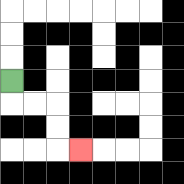{'start': '[0, 3]', 'end': '[3, 6]', 'path_directions': 'D,R,R,D,D,R', 'path_coordinates': '[[0, 3], [0, 4], [1, 4], [2, 4], [2, 5], [2, 6], [3, 6]]'}